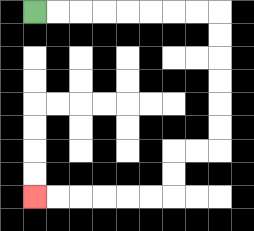{'start': '[1, 0]', 'end': '[1, 8]', 'path_directions': 'R,R,R,R,R,R,R,R,D,D,D,D,D,D,L,L,D,D,L,L,L,L,L,L', 'path_coordinates': '[[1, 0], [2, 0], [3, 0], [4, 0], [5, 0], [6, 0], [7, 0], [8, 0], [9, 0], [9, 1], [9, 2], [9, 3], [9, 4], [9, 5], [9, 6], [8, 6], [7, 6], [7, 7], [7, 8], [6, 8], [5, 8], [4, 8], [3, 8], [2, 8], [1, 8]]'}